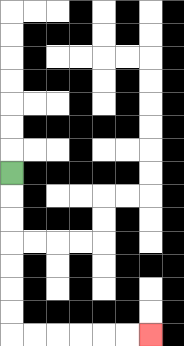{'start': '[0, 7]', 'end': '[6, 14]', 'path_directions': 'D,D,D,D,D,D,D,R,R,R,R,R,R', 'path_coordinates': '[[0, 7], [0, 8], [0, 9], [0, 10], [0, 11], [0, 12], [0, 13], [0, 14], [1, 14], [2, 14], [3, 14], [4, 14], [5, 14], [6, 14]]'}